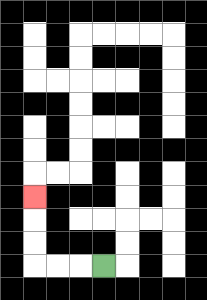{'start': '[4, 11]', 'end': '[1, 8]', 'path_directions': 'L,L,L,U,U,U', 'path_coordinates': '[[4, 11], [3, 11], [2, 11], [1, 11], [1, 10], [1, 9], [1, 8]]'}